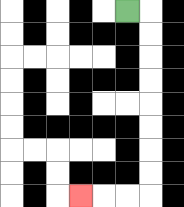{'start': '[5, 0]', 'end': '[3, 8]', 'path_directions': 'R,D,D,D,D,D,D,D,D,L,L,L', 'path_coordinates': '[[5, 0], [6, 0], [6, 1], [6, 2], [6, 3], [6, 4], [6, 5], [6, 6], [6, 7], [6, 8], [5, 8], [4, 8], [3, 8]]'}